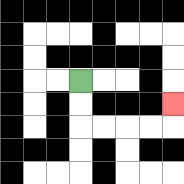{'start': '[3, 3]', 'end': '[7, 4]', 'path_directions': 'D,D,R,R,R,R,U', 'path_coordinates': '[[3, 3], [3, 4], [3, 5], [4, 5], [5, 5], [6, 5], [7, 5], [7, 4]]'}